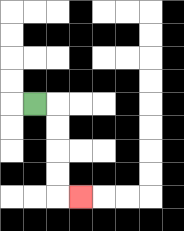{'start': '[1, 4]', 'end': '[3, 8]', 'path_directions': 'R,D,D,D,D,R', 'path_coordinates': '[[1, 4], [2, 4], [2, 5], [2, 6], [2, 7], [2, 8], [3, 8]]'}